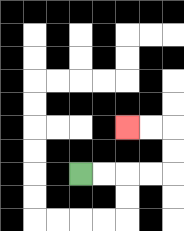{'start': '[3, 7]', 'end': '[5, 5]', 'path_directions': 'R,R,R,R,U,U,L,L', 'path_coordinates': '[[3, 7], [4, 7], [5, 7], [6, 7], [7, 7], [7, 6], [7, 5], [6, 5], [5, 5]]'}